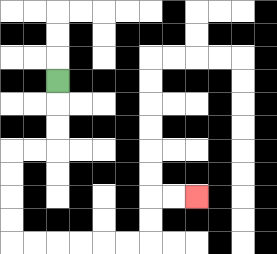{'start': '[2, 3]', 'end': '[8, 8]', 'path_directions': 'D,D,D,L,L,D,D,D,D,R,R,R,R,R,R,U,U,R,R', 'path_coordinates': '[[2, 3], [2, 4], [2, 5], [2, 6], [1, 6], [0, 6], [0, 7], [0, 8], [0, 9], [0, 10], [1, 10], [2, 10], [3, 10], [4, 10], [5, 10], [6, 10], [6, 9], [6, 8], [7, 8], [8, 8]]'}